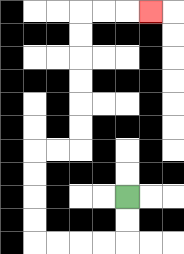{'start': '[5, 8]', 'end': '[6, 0]', 'path_directions': 'D,D,L,L,L,L,U,U,U,U,R,R,U,U,U,U,U,U,R,R,R', 'path_coordinates': '[[5, 8], [5, 9], [5, 10], [4, 10], [3, 10], [2, 10], [1, 10], [1, 9], [1, 8], [1, 7], [1, 6], [2, 6], [3, 6], [3, 5], [3, 4], [3, 3], [3, 2], [3, 1], [3, 0], [4, 0], [5, 0], [6, 0]]'}